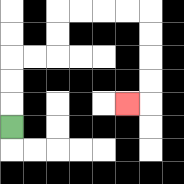{'start': '[0, 5]', 'end': '[5, 4]', 'path_directions': 'U,U,U,R,R,U,U,R,R,R,R,D,D,D,D,L', 'path_coordinates': '[[0, 5], [0, 4], [0, 3], [0, 2], [1, 2], [2, 2], [2, 1], [2, 0], [3, 0], [4, 0], [5, 0], [6, 0], [6, 1], [6, 2], [6, 3], [6, 4], [5, 4]]'}